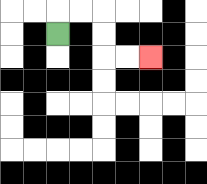{'start': '[2, 1]', 'end': '[6, 2]', 'path_directions': 'U,R,R,D,D,R,R', 'path_coordinates': '[[2, 1], [2, 0], [3, 0], [4, 0], [4, 1], [4, 2], [5, 2], [6, 2]]'}